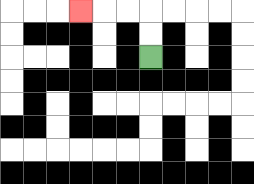{'start': '[6, 2]', 'end': '[3, 0]', 'path_directions': 'U,U,L,L,L', 'path_coordinates': '[[6, 2], [6, 1], [6, 0], [5, 0], [4, 0], [3, 0]]'}